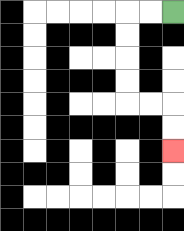{'start': '[7, 0]', 'end': '[7, 6]', 'path_directions': 'L,L,D,D,D,D,R,R,D,D', 'path_coordinates': '[[7, 0], [6, 0], [5, 0], [5, 1], [5, 2], [5, 3], [5, 4], [6, 4], [7, 4], [7, 5], [7, 6]]'}